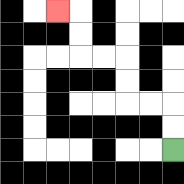{'start': '[7, 6]', 'end': '[2, 0]', 'path_directions': 'U,U,L,L,U,U,L,L,U,U,L', 'path_coordinates': '[[7, 6], [7, 5], [7, 4], [6, 4], [5, 4], [5, 3], [5, 2], [4, 2], [3, 2], [3, 1], [3, 0], [2, 0]]'}